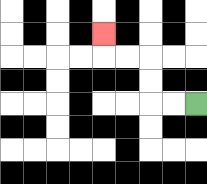{'start': '[8, 4]', 'end': '[4, 1]', 'path_directions': 'L,L,U,U,L,L,U', 'path_coordinates': '[[8, 4], [7, 4], [6, 4], [6, 3], [6, 2], [5, 2], [4, 2], [4, 1]]'}